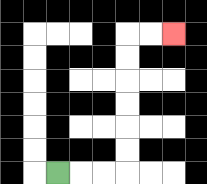{'start': '[2, 7]', 'end': '[7, 1]', 'path_directions': 'R,R,R,U,U,U,U,U,U,R,R', 'path_coordinates': '[[2, 7], [3, 7], [4, 7], [5, 7], [5, 6], [5, 5], [5, 4], [5, 3], [5, 2], [5, 1], [6, 1], [7, 1]]'}